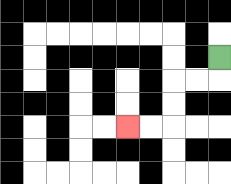{'start': '[9, 2]', 'end': '[5, 5]', 'path_directions': 'D,L,L,D,D,L,L', 'path_coordinates': '[[9, 2], [9, 3], [8, 3], [7, 3], [7, 4], [7, 5], [6, 5], [5, 5]]'}